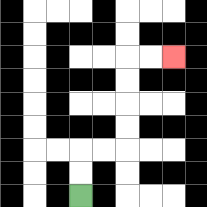{'start': '[3, 8]', 'end': '[7, 2]', 'path_directions': 'U,U,R,R,U,U,U,U,R,R', 'path_coordinates': '[[3, 8], [3, 7], [3, 6], [4, 6], [5, 6], [5, 5], [5, 4], [5, 3], [5, 2], [6, 2], [7, 2]]'}